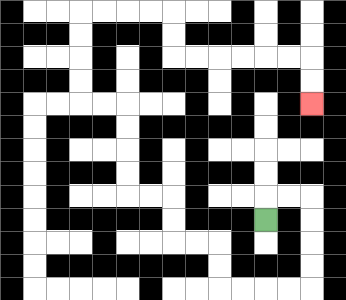{'start': '[11, 9]', 'end': '[13, 4]', 'path_directions': 'U,R,R,D,D,D,D,L,L,L,L,U,U,L,L,U,U,L,L,U,U,U,U,L,L,U,U,U,U,R,R,R,R,D,D,R,R,R,R,R,R,D,D', 'path_coordinates': '[[11, 9], [11, 8], [12, 8], [13, 8], [13, 9], [13, 10], [13, 11], [13, 12], [12, 12], [11, 12], [10, 12], [9, 12], [9, 11], [9, 10], [8, 10], [7, 10], [7, 9], [7, 8], [6, 8], [5, 8], [5, 7], [5, 6], [5, 5], [5, 4], [4, 4], [3, 4], [3, 3], [3, 2], [3, 1], [3, 0], [4, 0], [5, 0], [6, 0], [7, 0], [7, 1], [7, 2], [8, 2], [9, 2], [10, 2], [11, 2], [12, 2], [13, 2], [13, 3], [13, 4]]'}